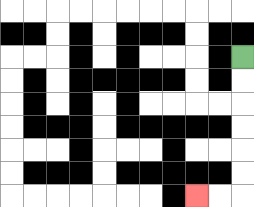{'start': '[10, 2]', 'end': '[8, 8]', 'path_directions': 'D,D,D,D,D,D,L,L', 'path_coordinates': '[[10, 2], [10, 3], [10, 4], [10, 5], [10, 6], [10, 7], [10, 8], [9, 8], [8, 8]]'}